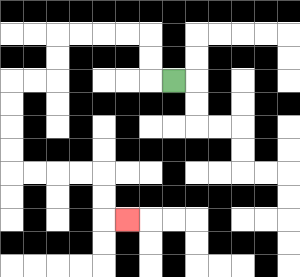{'start': '[7, 3]', 'end': '[5, 9]', 'path_directions': 'L,U,U,L,L,L,L,D,D,L,L,D,D,D,D,R,R,R,R,D,D,R', 'path_coordinates': '[[7, 3], [6, 3], [6, 2], [6, 1], [5, 1], [4, 1], [3, 1], [2, 1], [2, 2], [2, 3], [1, 3], [0, 3], [0, 4], [0, 5], [0, 6], [0, 7], [1, 7], [2, 7], [3, 7], [4, 7], [4, 8], [4, 9], [5, 9]]'}